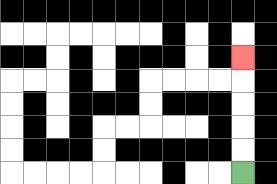{'start': '[10, 7]', 'end': '[10, 2]', 'path_directions': 'U,U,U,U,U', 'path_coordinates': '[[10, 7], [10, 6], [10, 5], [10, 4], [10, 3], [10, 2]]'}